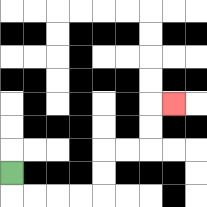{'start': '[0, 7]', 'end': '[7, 4]', 'path_directions': 'D,R,R,R,R,U,U,R,R,U,U,R', 'path_coordinates': '[[0, 7], [0, 8], [1, 8], [2, 8], [3, 8], [4, 8], [4, 7], [4, 6], [5, 6], [6, 6], [6, 5], [6, 4], [7, 4]]'}